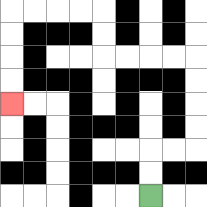{'start': '[6, 8]', 'end': '[0, 4]', 'path_directions': 'U,U,R,R,U,U,U,U,L,L,L,L,U,U,L,L,L,L,D,D,D,D', 'path_coordinates': '[[6, 8], [6, 7], [6, 6], [7, 6], [8, 6], [8, 5], [8, 4], [8, 3], [8, 2], [7, 2], [6, 2], [5, 2], [4, 2], [4, 1], [4, 0], [3, 0], [2, 0], [1, 0], [0, 0], [0, 1], [0, 2], [0, 3], [0, 4]]'}